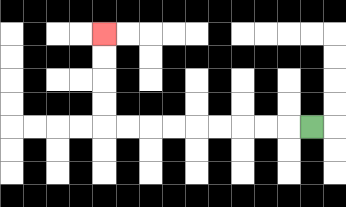{'start': '[13, 5]', 'end': '[4, 1]', 'path_directions': 'L,L,L,L,L,L,L,L,L,U,U,U,U', 'path_coordinates': '[[13, 5], [12, 5], [11, 5], [10, 5], [9, 5], [8, 5], [7, 5], [6, 5], [5, 5], [4, 5], [4, 4], [4, 3], [4, 2], [4, 1]]'}